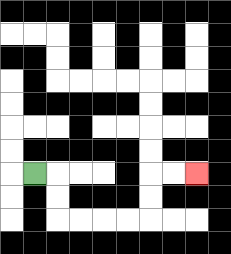{'start': '[1, 7]', 'end': '[8, 7]', 'path_directions': 'R,D,D,R,R,R,R,U,U,R,R', 'path_coordinates': '[[1, 7], [2, 7], [2, 8], [2, 9], [3, 9], [4, 9], [5, 9], [6, 9], [6, 8], [6, 7], [7, 7], [8, 7]]'}